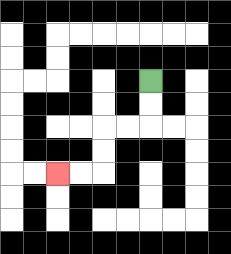{'start': '[6, 3]', 'end': '[2, 7]', 'path_directions': 'D,D,L,L,D,D,L,L', 'path_coordinates': '[[6, 3], [6, 4], [6, 5], [5, 5], [4, 5], [4, 6], [4, 7], [3, 7], [2, 7]]'}